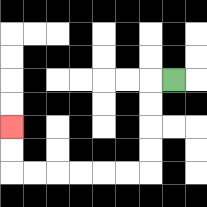{'start': '[7, 3]', 'end': '[0, 5]', 'path_directions': 'L,D,D,D,D,L,L,L,L,L,L,U,U', 'path_coordinates': '[[7, 3], [6, 3], [6, 4], [6, 5], [6, 6], [6, 7], [5, 7], [4, 7], [3, 7], [2, 7], [1, 7], [0, 7], [0, 6], [0, 5]]'}